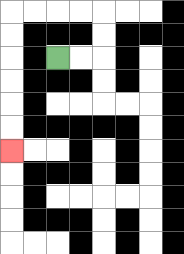{'start': '[2, 2]', 'end': '[0, 6]', 'path_directions': 'R,R,U,U,L,L,L,L,D,D,D,D,D,D', 'path_coordinates': '[[2, 2], [3, 2], [4, 2], [4, 1], [4, 0], [3, 0], [2, 0], [1, 0], [0, 0], [0, 1], [0, 2], [0, 3], [0, 4], [0, 5], [0, 6]]'}